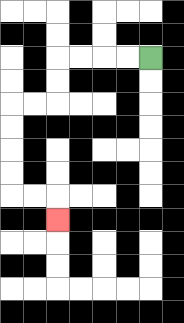{'start': '[6, 2]', 'end': '[2, 9]', 'path_directions': 'L,L,L,L,D,D,L,L,D,D,D,D,R,R,D', 'path_coordinates': '[[6, 2], [5, 2], [4, 2], [3, 2], [2, 2], [2, 3], [2, 4], [1, 4], [0, 4], [0, 5], [0, 6], [0, 7], [0, 8], [1, 8], [2, 8], [2, 9]]'}